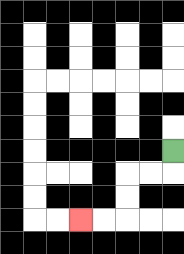{'start': '[7, 6]', 'end': '[3, 9]', 'path_directions': 'D,L,L,D,D,L,L', 'path_coordinates': '[[7, 6], [7, 7], [6, 7], [5, 7], [5, 8], [5, 9], [4, 9], [3, 9]]'}